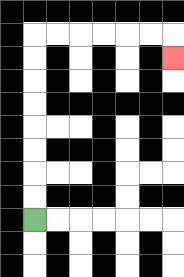{'start': '[1, 9]', 'end': '[7, 2]', 'path_directions': 'U,U,U,U,U,U,U,U,R,R,R,R,R,R,D', 'path_coordinates': '[[1, 9], [1, 8], [1, 7], [1, 6], [1, 5], [1, 4], [1, 3], [1, 2], [1, 1], [2, 1], [3, 1], [4, 1], [5, 1], [6, 1], [7, 1], [7, 2]]'}